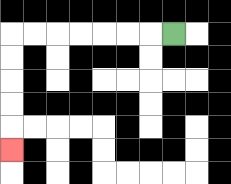{'start': '[7, 1]', 'end': '[0, 6]', 'path_directions': 'L,L,L,L,L,L,L,D,D,D,D,D', 'path_coordinates': '[[7, 1], [6, 1], [5, 1], [4, 1], [3, 1], [2, 1], [1, 1], [0, 1], [0, 2], [0, 3], [0, 4], [0, 5], [0, 6]]'}